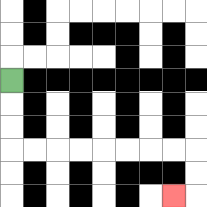{'start': '[0, 3]', 'end': '[7, 8]', 'path_directions': 'D,D,D,R,R,R,R,R,R,R,R,D,D,L', 'path_coordinates': '[[0, 3], [0, 4], [0, 5], [0, 6], [1, 6], [2, 6], [3, 6], [4, 6], [5, 6], [6, 6], [7, 6], [8, 6], [8, 7], [8, 8], [7, 8]]'}